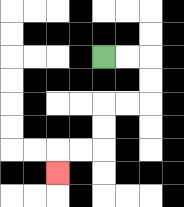{'start': '[4, 2]', 'end': '[2, 7]', 'path_directions': 'R,R,D,D,L,L,D,D,L,L,D', 'path_coordinates': '[[4, 2], [5, 2], [6, 2], [6, 3], [6, 4], [5, 4], [4, 4], [4, 5], [4, 6], [3, 6], [2, 6], [2, 7]]'}